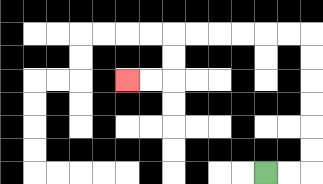{'start': '[11, 7]', 'end': '[5, 3]', 'path_directions': 'R,R,U,U,U,U,U,U,L,L,L,L,L,L,D,D,L,L', 'path_coordinates': '[[11, 7], [12, 7], [13, 7], [13, 6], [13, 5], [13, 4], [13, 3], [13, 2], [13, 1], [12, 1], [11, 1], [10, 1], [9, 1], [8, 1], [7, 1], [7, 2], [7, 3], [6, 3], [5, 3]]'}